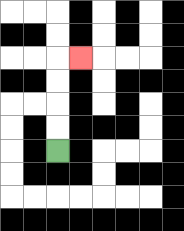{'start': '[2, 6]', 'end': '[3, 2]', 'path_directions': 'U,U,U,U,R', 'path_coordinates': '[[2, 6], [2, 5], [2, 4], [2, 3], [2, 2], [3, 2]]'}